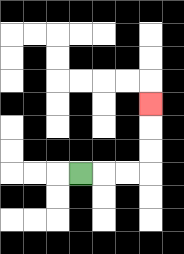{'start': '[3, 7]', 'end': '[6, 4]', 'path_directions': 'R,R,R,U,U,U', 'path_coordinates': '[[3, 7], [4, 7], [5, 7], [6, 7], [6, 6], [6, 5], [6, 4]]'}